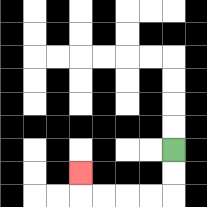{'start': '[7, 6]', 'end': '[3, 7]', 'path_directions': 'D,D,L,L,L,L,U', 'path_coordinates': '[[7, 6], [7, 7], [7, 8], [6, 8], [5, 8], [4, 8], [3, 8], [3, 7]]'}